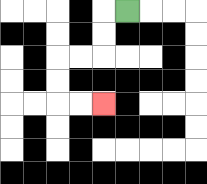{'start': '[5, 0]', 'end': '[4, 4]', 'path_directions': 'L,D,D,L,L,D,D,R,R', 'path_coordinates': '[[5, 0], [4, 0], [4, 1], [4, 2], [3, 2], [2, 2], [2, 3], [2, 4], [3, 4], [4, 4]]'}